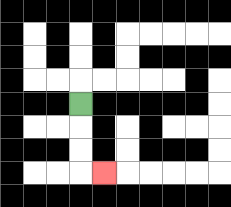{'start': '[3, 4]', 'end': '[4, 7]', 'path_directions': 'D,D,D,R', 'path_coordinates': '[[3, 4], [3, 5], [3, 6], [3, 7], [4, 7]]'}